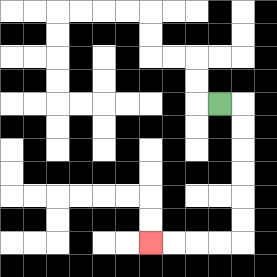{'start': '[9, 4]', 'end': '[6, 10]', 'path_directions': 'R,D,D,D,D,D,D,L,L,L,L', 'path_coordinates': '[[9, 4], [10, 4], [10, 5], [10, 6], [10, 7], [10, 8], [10, 9], [10, 10], [9, 10], [8, 10], [7, 10], [6, 10]]'}